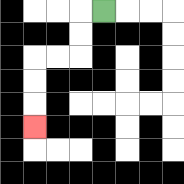{'start': '[4, 0]', 'end': '[1, 5]', 'path_directions': 'L,D,D,L,L,D,D,D', 'path_coordinates': '[[4, 0], [3, 0], [3, 1], [3, 2], [2, 2], [1, 2], [1, 3], [1, 4], [1, 5]]'}